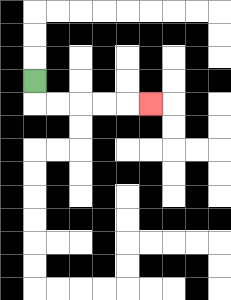{'start': '[1, 3]', 'end': '[6, 4]', 'path_directions': 'D,R,R,R,R,R', 'path_coordinates': '[[1, 3], [1, 4], [2, 4], [3, 4], [4, 4], [5, 4], [6, 4]]'}